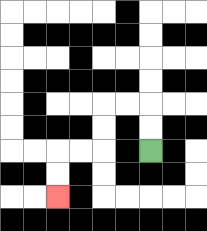{'start': '[6, 6]', 'end': '[2, 8]', 'path_directions': 'U,U,L,L,D,D,L,L,D,D', 'path_coordinates': '[[6, 6], [6, 5], [6, 4], [5, 4], [4, 4], [4, 5], [4, 6], [3, 6], [2, 6], [2, 7], [2, 8]]'}